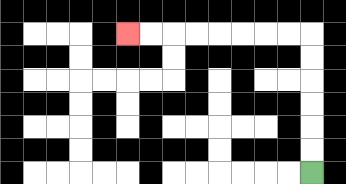{'start': '[13, 7]', 'end': '[5, 1]', 'path_directions': 'U,U,U,U,U,U,L,L,L,L,L,L,L,L', 'path_coordinates': '[[13, 7], [13, 6], [13, 5], [13, 4], [13, 3], [13, 2], [13, 1], [12, 1], [11, 1], [10, 1], [9, 1], [8, 1], [7, 1], [6, 1], [5, 1]]'}